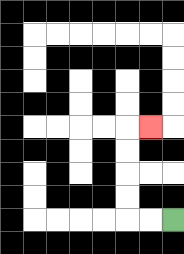{'start': '[7, 9]', 'end': '[6, 5]', 'path_directions': 'L,L,U,U,U,U,R', 'path_coordinates': '[[7, 9], [6, 9], [5, 9], [5, 8], [5, 7], [5, 6], [5, 5], [6, 5]]'}